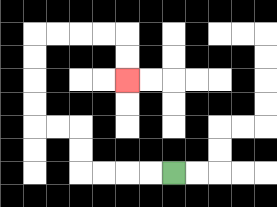{'start': '[7, 7]', 'end': '[5, 3]', 'path_directions': 'L,L,L,L,U,U,L,L,U,U,U,U,R,R,R,R,D,D', 'path_coordinates': '[[7, 7], [6, 7], [5, 7], [4, 7], [3, 7], [3, 6], [3, 5], [2, 5], [1, 5], [1, 4], [1, 3], [1, 2], [1, 1], [2, 1], [3, 1], [4, 1], [5, 1], [5, 2], [5, 3]]'}